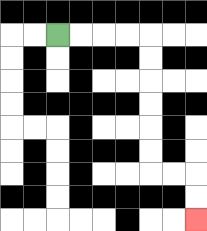{'start': '[2, 1]', 'end': '[8, 9]', 'path_directions': 'R,R,R,R,D,D,D,D,D,D,R,R,D,D', 'path_coordinates': '[[2, 1], [3, 1], [4, 1], [5, 1], [6, 1], [6, 2], [6, 3], [6, 4], [6, 5], [6, 6], [6, 7], [7, 7], [8, 7], [8, 8], [8, 9]]'}